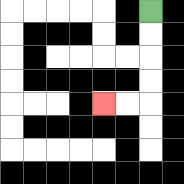{'start': '[6, 0]', 'end': '[4, 4]', 'path_directions': 'D,D,D,D,L,L', 'path_coordinates': '[[6, 0], [6, 1], [6, 2], [6, 3], [6, 4], [5, 4], [4, 4]]'}